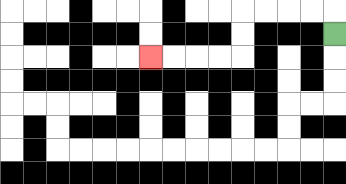{'start': '[14, 1]', 'end': '[6, 2]', 'path_directions': 'U,L,L,L,L,D,D,L,L,L,L', 'path_coordinates': '[[14, 1], [14, 0], [13, 0], [12, 0], [11, 0], [10, 0], [10, 1], [10, 2], [9, 2], [8, 2], [7, 2], [6, 2]]'}